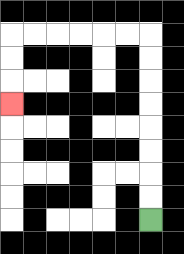{'start': '[6, 9]', 'end': '[0, 4]', 'path_directions': 'U,U,U,U,U,U,U,U,L,L,L,L,L,L,D,D,D', 'path_coordinates': '[[6, 9], [6, 8], [6, 7], [6, 6], [6, 5], [6, 4], [6, 3], [6, 2], [6, 1], [5, 1], [4, 1], [3, 1], [2, 1], [1, 1], [0, 1], [0, 2], [0, 3], [0, 4]]'}